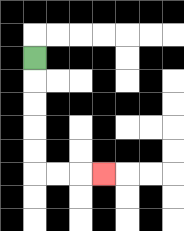{'start': '[1, 2]', 'end': '[4, 7]', 'path_directions': 'D,D,D,D,D,R,R,R', 'path_coordinates': '[[1, 2], [1, 3], [1, 4], [1, 5], [1, 6], [1, 7], [2, 7], [3, 7], [4, 7]]'}